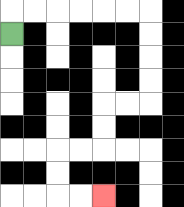{'start': '[0, 1]', 'end': '[4, 8]', 'path_directions': 'U,R,R,R,R,R,R,D,D,D,D,L,L,D,D,L,L,D,D,R,R', 'path_coordinates': '[[0, 1], [0, 0], [1, 0], [2, 0], [3, 0], [4, 0], [5, 0], [6, 0], [6, 1], [6, 2], [6, 3], [6, 4], [5, 4], [4, 4], [4, 5], [4, 6], [3, 6], [2, 6], [2, 7], [2, 8], [3, 8], [4, 8]]'}